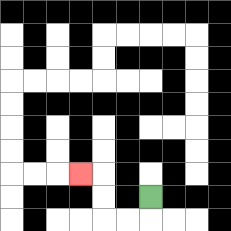{'start': '[6, 8]', 'end': '[3, 7]', 'path_directions': 'D,L,L,U,U,L', 'path_coordinates': '[[6, 8], [6, 9], [5, 9], [4, 9], [4, 8], [4, 7], [3, 7]]'}